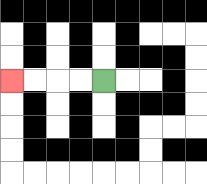{'start': '[4, 3]', 'end': '[0, 3]', 'path_directions': 'L,L,L,L', 'path_coordinates': '[[4, 3], [3, 3], [2, 3], [1, 3], [0, 3]]'}